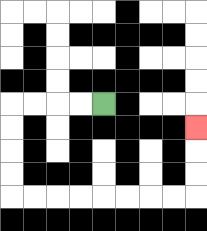{'start': '[4, 4]', 'end': '[8, 5]', 'path_directions': 'L,L,L,L,D,D,D,D,R,R,R,R,R,R,R,R,U,U,U', 'path_coordinates': '[[4, 4], [3, 4], [2, 4], [1, 4], [0, 4], [0, 5], [0, 6], [0, 7], [0, 8], [1, 8], [2, 8], [3, 8], [4, 8], [5, 8], [6, 8], [7, 8], [8, 8], [8, 7], [8, 6], [8, 5]]'}